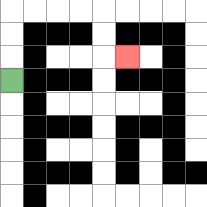{'start': '[0, 3]', 'end': '[5, 2]', 'path_directions': 'U,U,U,R,R,R,R,D,D,R', 'path_coordinates': '[[0, 3], [0, 2], [0, 1], [0, 0], [1, 0], [2, 0], [3, 0], [4, 0], [4, 1], [4, 2], [5, 2]]'}